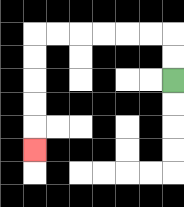{'start': '[7, 3]', 'end': '[1, 6]', 'path_directions': 'U,U,L,L,L,L,L,L,D,D,D,D,D', 'path_coordinates': '[[7, 3], [7, 2], [7, 1], [6, 1], [5, 1], [4, 1], [3, 1], [2, 1], [1, 1], [1, 2], [1, 3], [1, 4], [1, 5], [1, 6]]'}